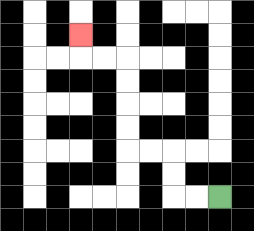{'start': '[9, 8]', 'end': '[3, 1]', 'path_directions': 'L,L,U,U,L,L,U,U,U,U,L,L,U', 'path_coordinates': '[[9, 8], [8, 8], [7, 8], [7, 7], [7, 6], [6, 6], [5, 6], [5, 5], [5, 4], [5, 3], [5, 2], [4, 2], [3, 2], [3, 1]]'}